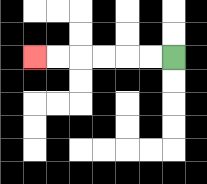{'start': '[7, 2]', 'end': '[1, 2]', 'path_directions': 'L,L,L,L,L,L', 'path_coordinates': '[[7, 2], [6, 2], [5, 2], [4, 2], [3, 2], [2, 2], [1, 2]]'}